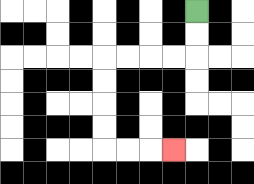{'start': '[8, 0]', 'end': '[7, 6]', 'path_directions': 'D,D,L,L,L,L,D,D,D,D,R,R,R', 'path_coordinates': '[[8, 0], [8, 1], [8, 2], [7, 2], [6, 2], [5, 2], [4, 2], [4, 3], [4, 4], [4, 5], [4, 6], [5, 6], [6, 6], [7, 6]]'}